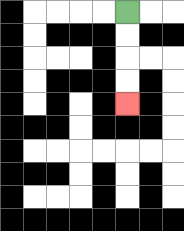{'start': '[5, 0]', 'end': '[5, 4]', 'path_directions': 'D,D,D,D', 'path_coordinates': '[[5, 0], [5, 1], [5, 2], [5, 3], [5, 4]]'}